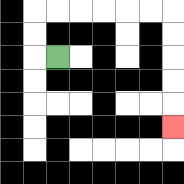{'start': '[2, 2]', 'end': '[7, 5]', 'path_directions': 'L,U,U,R,R,R,R,R,R,D,D,D,D,D', 'path_coordinates': '[[2, 2], [1, 2], [1, 1], [1, 0], [2, 0], [3, 0], [4, 0], [5, 0], [6, 0], [7, 0], [7, 1], [7, 2], [7, 3], [7, 4], [7, 5]]'}